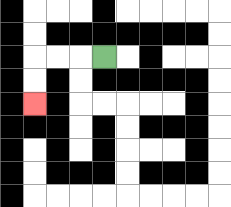{'start': '[4, 2]', 'end': '[1, 4]', 'path_directions': 'L,L,L,D,D', 'path_coordinates': '[[4, 2], [3, 2], [2, 2], [1, 2], [1, 3], [1, 4]]'}